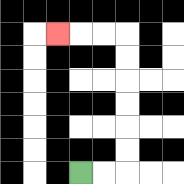{'start': '[3, 7]', 'end': '[2, 1]', 'path_directions': 'R,R,U,U,U,U,U,U,L,L,L', 'path_coordinates': '[[3, 7], [4, 7], [5, 7], [5, 6], [5, 5], [5, 4], [5, 3], [5, 2], [5, 1], [4, 1], [3, 1], [2, 1]]'}